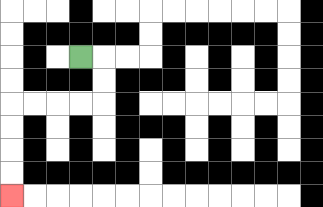{'start': '[3, 2]', 'end': '[0, 8]', 'path_directions': 'R,D,D,L,L,L,L,D,D,D,D', 'path_coordinates': '[[3, 2], [4, 2], [4, 3], [4, 4], [3, 4], [2, 4], [1, 4], [0, 4], [0, 5], [0, 6], [0, 7], [0, 8]]'}